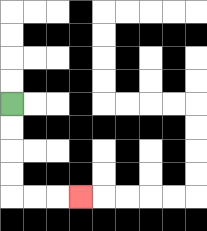{'start': '[0, 4]', 'end': '[3, 8]', 'path_directions': 'D,D,D,D,R,R,R', 'path_coordinates': '[[0, 4], [0, 5], [0, 6], [0, 7], [0, 8], [1, 8], [2, 8], [3, 8]]'}